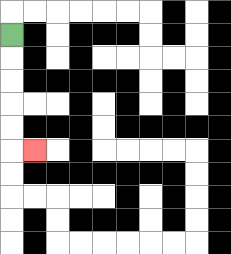{'start': '[0, 1]', 'end': '[1, 6]', 'path_directions': 'D,D,D,D,D,R', 'path_coordinates': '[[0, 1], [0, 2], [0, 3], [0, 4], [0, 5], [0, 6], [1, 6]]'}